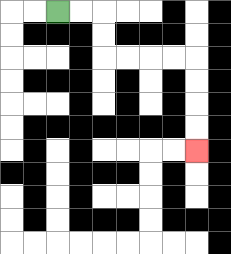{'start': '[2, 0]', 'end': '[8, 6]', 'path_directions': 'R,R,D,D,R,R,R,R,D,D,D,D', 'path_coordinates': '[[2, 0], [3, 0], [4, 0], [4, 1], [4, 2], [5, 2], [6, 2], [7, 2], [8, 2], [8, 3], [8, 4], [8, 5], [8, 6]]'}